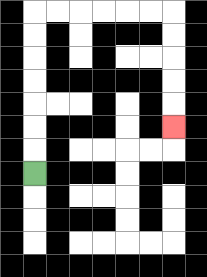{'start': '[1, 7]', 'end': '[7, 5]', 'path_directions': 'U,U,U,U,U,U,U,R,R,R,R,R,R,D,D,D,D,D', 'path_coordinates': '[[1, 7], [1, 6], [1, 5], [1, 4], [1, 3], [1, 2], [1, 1], [1, 0], [2, 0], [3, 0], [4, 0], [5, 0], [6, 0], [7, 0], [7, 1], [7, 2], [7, 3], [7, 4], [7, 5]]'}